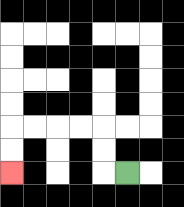{'start': '[5, 7]', 'end': '[0, 7]', 'path_directions': 'L,U,U,L,L,L,L,D,D', 'path_coordinates': '[[5, 7], [4, 7], [4, 6], [4, 5], [3, 5], [2, 5], [1, 5], [0, 5], [0, 6], [0, 7]]'}